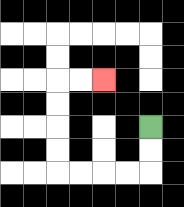{'start': '[6, 5]', 'end': '[4, 3]', 'path_directions': 'D,D,L,L,L,L,U,U,U,U,R,R', 'path_coordinates': '[[6, 5], [6, 6], [6, 7], [5, 7], [4, 7], [3, 7], [2, 7], [2, 6], [2, 5], [2, 4], [2, 3], [3, 3], [4, 3]]'}